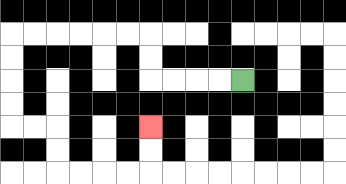{'start': '[10, 3]', 'end': '[6, 5]', 'path_directions': 'L,L,L,L,U,U,L,L,L,L,L,L,D,D,D,D,R,R,D,D,R,R,R,R,U,U', 'path_coordinates': '[[10, 3], [9, 3], [8, 3], [7, 3], [6, 3], [6, 2], [6, 1], [5, 1], [4, 1], [3, 1], [2, 1], [1, 1], [0, 1], [0, 2], [0, 3], [0, 4], [0, 5], [1, 5], [2, 5], [2, 6], [2, 7], [3, 7], [4, 7], [5, 7], [6, 7], [6, 6], [6, 5]]'}